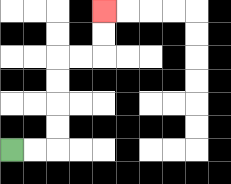{'start': '[0, 6]', 'end': '[4, 0]', 'path_directions': 'R,R,U,U,U,U,R,R,U,U', 'path_coordinates': '[[0, 6], [1, 6], [2, 6], [2, 5], [2, 4], [2, 3], [2, 2], [3, 2], [4, 2], [4, 1], [4, 0]]'}